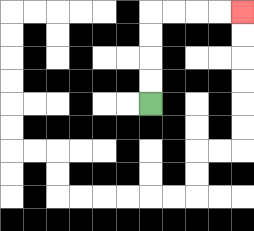{'start': '[6, 4]', 'end': '[10, 0]', 'path_directions': 'U,U,U,U,R,R,R,R', 'path_coordinates': '[[6, 4], [6, 3], [6, 2], [6, 1], [6, 0], [7, 0], [8, 0], [9, 0], [10, 0]]'}